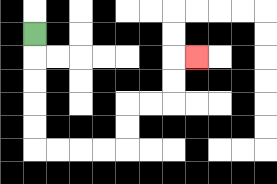{'start': '[1, 1]', 'end': '[8, 2]', 'path_directions': 'D,D,D,D,D,R,R,R,R,U,U,R,R,U,U,R', 'path_coordinates': '[[1, 1], [1, 2], [1, 3], [1, 4], [1, 5], [1, 6], [2, 6], [3, 6], [4, 6], [5, 6], [5, 5], [5, 4], [6, 4], [7, 4], [7, 3], [7, 2], [8, 2]]'}